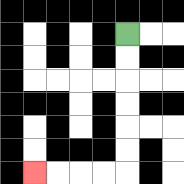{'start': '[5, 1]', 'end': '[1, 7]', 'path_directions': 'D,D,D,D,D,D,L,L,L,L', 'path_coordinates': '[[5, 1], [5, 2], [5, 3], [5, 4], [5, 5], [5, 6], [5, 7], [4, 7], [3, 7], [2, 7], [1, 7]]'}